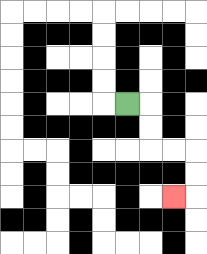{'start': '[5, 4]', 'end': '[7, 8]', 'path_directions': 'R,D,D,R,R,D,D,L', 'path_coordinates': '[[5, 4], [6, 4], [6, 5], [6, 6], [7, 6], [8, 6], [8, 7], [8, 8], [7, 8]]'}